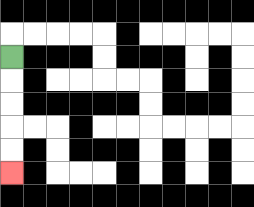{'start': '[0, 2]', 'end': '[0, 7]', 'path_directions': 'D,D,D,D,D', 'path_coordinates': '[[0, 2], [0, 3], [0, 4], [0, 5], [0, 6], [0, 7]]'}